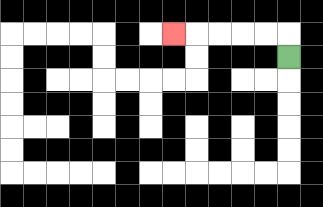{'start': '[12, 2]', 'end': '[7, 1]', 'path_directions': 'U,L,L,L,L,L', 'path_coordinates': '[[12, 2], [12, 1], [11, 1], [10, 1], [9, 1], [8, 1], [7, 1]]'}